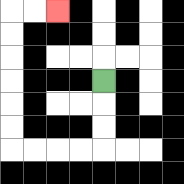{'start': '[4, 3]', 'end': '[2, 0]', 'path_directions': 'D,D,D,L,L,L,L,U,U,U,U,U,U,R,R', 'path_coordinates': '[[4, 3], [4, 4], [4, 5], [4, 6], [3, 6], [2, 6], [1, 6], [0, 6], [0, 5], [0, 4], [0, 3], [0, 2], [0, 1], [0, 0], [1, 0], [2, 0]]'}